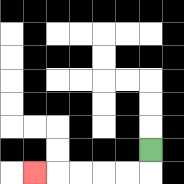{'start': '[6, 6]', 'end': '[1, 7]', 'path_directions': 'D,L,L,L,L,L', 'path_coordinates': '[[6, 6], [6, 7], [5, 7], [4, 7], [3, 7], [2, 7], [1, 7]]'}